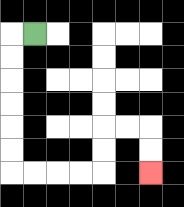{'start': '[1, 1]', 'end': '[6, 7]', 'path_directions': 'L,D,D,D,D,D,D,R,R,R,R,U,U,R,R,D,D', 'path_coordinates': '[[1, 1], [0, 1], [0, 2], [0, 3], [0, 4], [0, 5], [0, 6], [0, 7], [1, 7], [2, 7], [3, 7], [4, 7], [4, 6], [4, 5], [5, 5], [6, 5], [6, 6], [6, 7]]'}